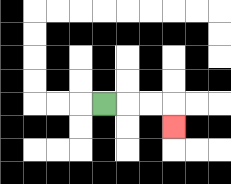{'start': '[4, 4]', 'end': '[7, 5]', 'path_directions': 'R,R,R,D', 'path_coordinates': '[[4, 4], [5, 4], [6, 4], [7, 4], [7, 5]]'}